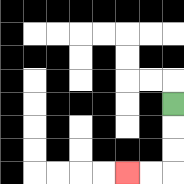{'start': '[7, 4]', 'end': '[5, 7]', 'path_directions': 'D,D,D,L,L', 'path_coordinates': '[[7, 4], [7, 5], [7, 6], [7, 7], [6, 7], [5, 7]]'}